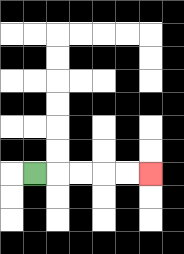{'start': '[1, 7]', 'end': '[6, 7]', 'path_directions': 'R,R,R,R,R', 'path_coordinates': '[[1, 7], [2, 7], [3, 7], [4, 7], [5, 7], [6, 7]]'}